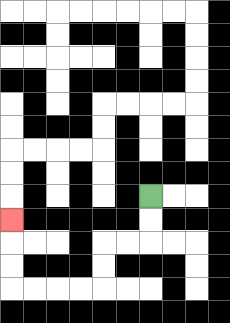{'start': '[6, 8]', 'end': '[0, 9]', 'path_directions': 'D,D,L,L,D,D,L,L,L,L,U,U,U', 'path_coordinates': '[[6, 8], [6, 9], [6, 10], [5, 10], [4, 10], [4, 11], [4, 12], [3, 12], [2, 12], [1, 12], [0, 12], [0, 11], [0, 10], [0, 9]]'}